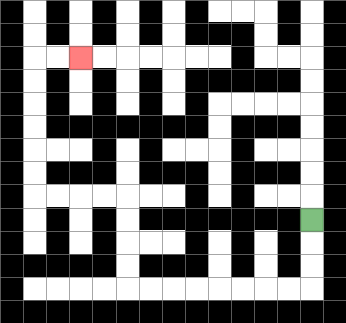{'start': '[13, 9]', 'end': '[3, 2]', 'path_directions': 'D,D,D,L,L,L,L,L,L,L,L,U,U,U,U,L,L,L,L,U,U,U,U,U,U,R,R', 'path_coordinates': '[[13, 9], [13, 10], [13, 11], [13, 12], [12, 12], [11, 12], [10, 12], [9, 12], [8, 12], [7, 12], [6, 12], [5, 12], [5, 11], [5, 10], [5, 9], [5, 8], [4, 8], [3, 8], [2, 8], [1, 8], [1, 7], [1, 6], [1, 5], [1, 4], [1, 3], [1, 2], [2, 2], [3, 2]]'}